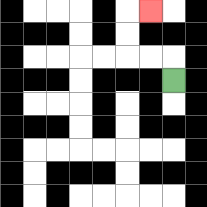{'start': '[7, 3]', 'end': '[6, 0]', 'path_directions': 'U,L,L,U,U,R', 'path_coordinates': '[[7, 3], [7, 2], [6, 2], [5, 2], [5, 1], [5, 0], [6, 0]]'}